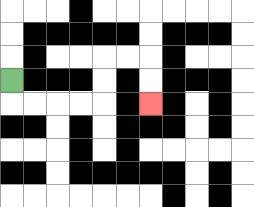{'start': '[0, 3]', 'end': '[6, 4]', 'path_directions': 'D,R,R,R,R,U,U,R,R,D,D', 'path_coordinates': '[[0, 3], [0, 4], [1, 4], [2, 4], [3, 4], [4, 4], [4, 3], [4, 2], [5, 2], [6, 2], [6, 3], [6, 4]]'}